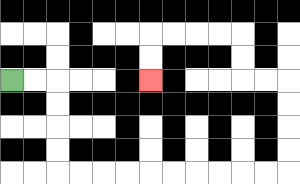{'start': '[0, 3]', 'end': '[6, 3]', 'path_directions': 'R,R,D,D,D,D,R,R,R,R,R,R,R,R,R,R,U,U,U,U,L,L,U,U,L,L,L,L,D,D', 'path_coordinates': '[[0, 3], [1, 3], [2, 3], [2, 4], [2, 5], [2, 6], [2, 7], [3, 7], [4, 7], [5, 7], [6, 7], [7, 7], [8, 7], [9, 7], [10, 7], [11, 7], [12, 7], [12, 6], [12, 5], [12, 4], [12, 3], [11, 3], [10, 3], [10, 2], [10, 1], [9, 1], [8, 1], [7, 1], [6, 1], [6, 2], [6, 3]]'}